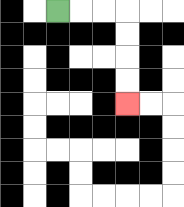{'start': '[2, 0]', 'end': '[5, 4]', 'path_directions': 'R,R,R,D,D,D,D', 'path_coordinates': '[[2, 0], [3, 0], [4, 0], [5, 0], [5, 1], [5, 2], [5, 3], [5, 4]]'}